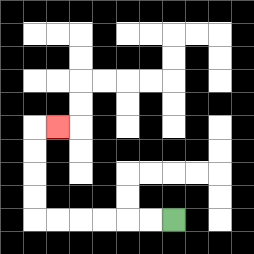{'start': '[7, 9]', 'end': '[2, 5]', 'path_directions': 'L,L,L,L,L,L,U,U,U,U,R', 'path_coordinates': '[[7, 9], [6, 9], [5, 9], [4, 9], [3, 9], [2, 9], [1, 9], [1, 8], [1, 7], [1, 6], [1, 5], [2, 5]]'}